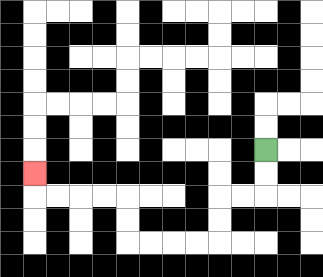{'start': '[11, 6]', 'end': '[1, 7]', 'path_directions': 'D,D,L,L,D,D,L,L,L,L,U,U,L,L,L,L,U', 'path_coordinates': '[[11, 6], [11, 7], [11, 8], [10, 8], [9, 8], [9, 9], [9, 10], [8, 10], [7, 10], [6, 10], [5, 10], [5, 9], [5, 8], [4, 8], [3, 8], [2, 8], [1, 8], [1, 7]]'}